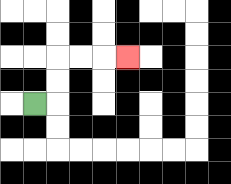{'start': '[1, 4]', 'end': '[5, 2]', 'path_directions': 'R,U,U,R,R,R', 'path_coordinates': '[[1, 4], [2, 4], [2, 3], [2, 2], [3, 2], [4, 2], [5, 2]]'}